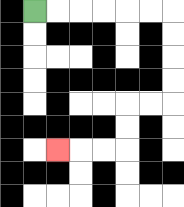{'start': '[1, 0]', 'end': '[2, 6]', 'path_directions': 'R,R,R,R,R,R,D,D,D,D,L,L,D,D,L,L,L', 'path_coordinates': '[[1, 0], [2, 0], [3, 0], [4, 0], [5, 0], [6, 0], [7, 0], [7, 1], [7, 2], [7, 3], [7, 4], [6, 4], [5, 4], [5, 5], [5, 6], [4, 6], [3, 6], [2, 6]]'}